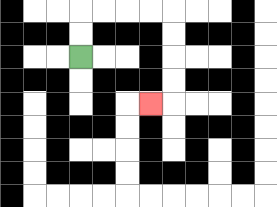{'start': '[3, 2]', 'end': '[6, 4]', 'path_directions': 'U,U,R,R,R,R,D,D,D,D,L', 'path_coordinates': '[[3, 2], [3, 1], [3, 0], [4, 0], [5, 0], [6, 0], [7, 0], [7, 1], [7, 2], [7, 3], [7, 4], [6, 4]]'}